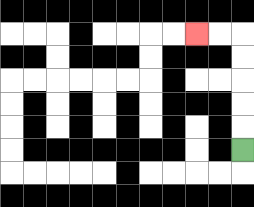{'start': '[10, 6]', 'end': '[8, 1]', 'path_directions': 'U,U,U,U,U,L,L', 'path_coordinates': '[[10, 6], [10, 5], [10, 4], [10, 3], [10, 2], [10, 1], [9, 1], [8, 1]]'}